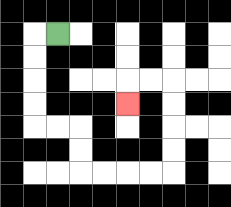{'start': '[2, 1]', 'end': '[5, 4]', 'path_directions': 'L,D,D,D,D,R,R,D,D,R,R,R,R,U,U,U,U,L,L,D', 'path_coordinates': '[[2, 1], [1, 1], [1, 2], [1, 3], [1, 4], [1, 5], [2, 5], [3, 5], [3, 6], [3, 7], [4, 7], [5, 7], [6, 7], [7, 7], [7, 6], [7, 5], [7, 4], [7, 3], [6, 3], [5, 3], [5, 4]]'}